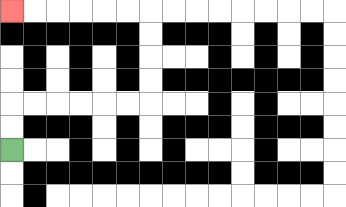{'start': '[0, 6]', 'end': '[0, 0]', 'path_directions': 'U,U,R,R,R,R,R,R,U,U,U,U,L,L,L,L,L,L', 'path_coordinates': '[[0, 6], [0, 5], [0, 4], [1, 4], [2, 4], [3, 4], [4, 4], [5, 4], [6, 4], [6, 3], [6, 2], [6, 1], [6, 0], [5, 0], [4, 0], [3, 0], [2, 0], [1, 0], [0, 0]]'}